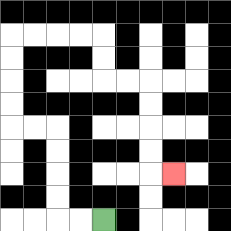{'start': '[4, 9]', 'end': '[7, 7]', 'path_directions': 'L,L,U,U,U,U,L,L,U,U,U,U,R,R,R,R,D,D,R,R,D,D,D,D,R', 'path_coordinates': '[[4, 9], [3, 9], [2, 9], [2, 8], [2, 7], [2, 6], [2, 5], [1, 5], [0, 5], [0, 4], [0, 3], [0, 2], [0, 1], [1, 1], [2, 1], [3, 1], [4, 1], [4, 2], [4, 3], [5, 3], [6, 3], [6, 4], [6, 5], [6, 6], [6, 7], [7, 7]]'}